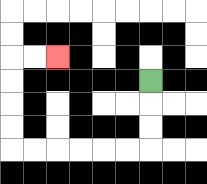{'start': '[6, 3]', 'end': '[2, 2]', 'path_directions': 'D,D,D,L,L,L,L,L,L,U,U,U,U,R,R', 'path_coordinates': '[[6, 3], [6, 4], [6, 5], [6, 6], [5, 6], [4, 6], [3, 6], [2, 6], [1, 6], [0, 6], [0, 5], [0, 4], [0, 3], [0, 2], [1, 2], [2, 2]]'}